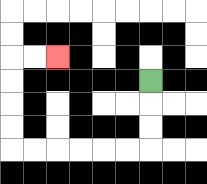{'start': '[6, 3]', 'end': '[2, 2]', 'path_directions': 'D,D,D,L,L,L,L,L,L,U,U,U,U,R,R', 'path_coordinates': '[[6, 3], [6, 4], [6, 5], [6, 6], [5, 6], [4, 6], [3, 6], [2, 6], [1, 6], [0, 6], [0, 5], [0, 4], [0, 3], [0, 2], [1, 2], [2, 2]]'}